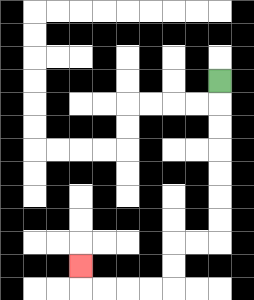{'start': '[9, 3]', 'end': '[3, 11]', 'path_directions': 'D,D,D,D,D,D,D,L,L,D,D,L,L,L,L,U', 'path_coordinates': '[[9, 3], [9, 4], [9, 5], [9, 6], [9, 7], [9, 8], [9, 9], [9, 10], [8, 10], [7, 10], [7, 11], [7, 12], [6, 12], [5, 12], [4, 12], [3, 12], [3, 11]]'}